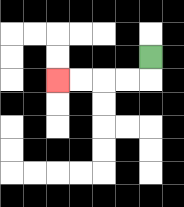{'start': '[6, 2]', 'end': '[2, 3]', 'path_directions': 'D,L,L,L,L', 'path_coordinates': '[[6, 2], [6, 3], [5, 3], [4, 3], [3, 3], [2, 3]]'}